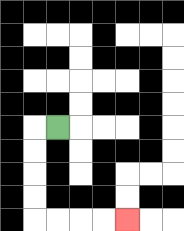{'start': '[2, 5]', 'end': '[5, 9]', 'path_directions': 'L,D,D,D,D,R,R,R,R', 'path_coordinates': '[[2, 5], [1, 5], [1, 6], [1, 7], [1, 8], [1, 9], [2, 9], [3, 9], [4, 9], [5, 9]]'}